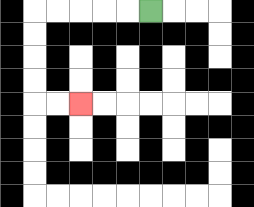{'start': '[6, 0]', 'end': '[3, 4]', 'path_directions': 'L,L,L,L,L,D,D,D,D,R,R', 'path_coordinates': '[[6, 0], [5, 0], [4, 0], [3, 0], [2, 0], [1, 0], [1, 1], [1, 2], [1, 3], [1, 4], [2, 4], [3, 4]]'}